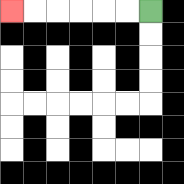{'start': '[6, 0]', 'end': '[0, 0]', 'path_directions': 'L,L,L,L,L,L', 'path_coordinates': '[[6, 0], [5, 0], [4, 0], [3, 0], [2, 0], [1, 0], [0, 0]]'}